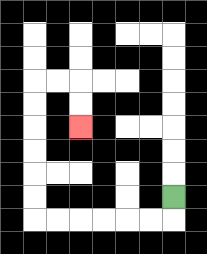{'start': '[7, 8]', 'end': '[3, 5]', 'path_directions': 'D,L,L,L,L,L,L,U,U,U,U,U,U,R,R,D,D', 'path_coordinates': '[[7, 8], [7, 9], [6, 9], [5, 9], [4, 9], [3, 9], [2, 9], [1, 9], [1, 8], [1, 7], [1, 6], [1, 5], [1, 4], [1, 3], [2, 3], [3, 3], [3, 4], [3, 5]]'}